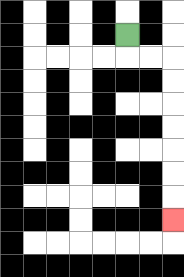{'start': '[5, 1]', 'end': '[7, 9]', 'path_directions': 'D,R,R,D,D,D,D,D,D,D', 'path_coordinates': '[[5, 1], [5, 2], [6, 2], [7, 2], [7, 3], [7, 4], [7, 5], [7, 6], [7, 7], [7, 8], [7, 9]]'}